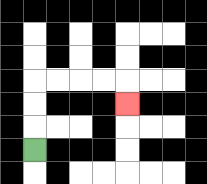{'start': '[1, 6]', 'end': '[5, 4]', 'path_directions': 'U,U,U,R,R,R,R,D', 'path_coordinates': '[[1, 6], [1, 5], [1, 4], [1, 3], [2, 3], [3, 3], [4, 3], [5, 3], [5, 4]]'}